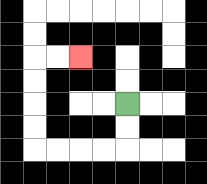{'start': '[5, 4]', 'end': '[3, 2]', 'path_directions': 'D,D,L,L,L,L,U,U,U,U,R,R', 'path_coordinates': '[[5, 4], [5, 5], [5, 6], [4, 6], [3, 6], [2, 6], [1, 6], [1, 5], [1, 4], [1, 3], [1, 2], [2, 2], [3, 2]]'}